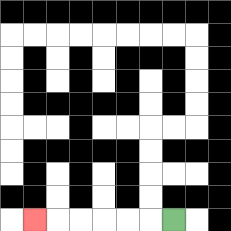{'start': '[7, 9]', 'end': '[1, 9]', 'path_directions': 'L,L,L,L,L,L', 'path_coordinates': '[[7, 9], [6, 9], [5, 9], [4, 9], [3, 9], [2, 9], [1, 9]]'}